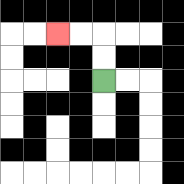{'start': '[4, 3]', 'end': '[2, 1]', 'path_directions': 'U,U,L,L', 'path_coordinates': '[[4, 3], [4, 2], [4, 1], [3, 1], [2, 1]]'}